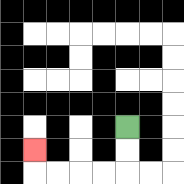{'start': '[5, 5]', 'end': '[1, 6]', 'path_directions': 'D,D,L,L,L,L,U', 'path_coordinates': '[[5, 5], [5, 6], [5, 7], [4, 7], [3, 7], [2, 7], [1, 7], [1, 6]]'}